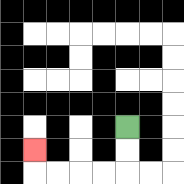{'start': '[5, 5]', 'end': '[1, 6]', 'path_directions': 'D,D,L,L,L,L,U', 'path_coordinates': '[[5, 5], [5, 6], [5, 7], [4, 7], [3, 7], [2, 7], [1, 7], [1, 6]]'}